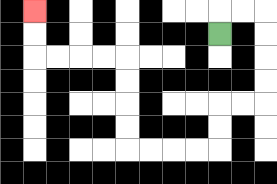{'start': '[9, 1]', 'end': '[1, 0]', 'path_directions': 'U,R,R,D,D,D,D,L,L,D,D,L,L,L,L,U,U,U,U,L,L,L,L,U,U', 'path_coordinates': '[[9, 1], [9, 0], [10, 0], [11, 0], [11, 1], [11, 2], [11, 3], [11, 4], [10, 4], [9, 4], [9, 5], [9, 6], [8, 6], [7, 6], [6, 6], [5, 6], [5, 5], [5, 4], [5, 3], [5, 2], [4, 2], [3, 2], [2, 2], [1, 2], [1, 1], [1, 0]]'}